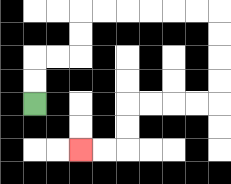{'start': '[1, 4]', 'end': '[3, 6]', 'path_directions': 'U,U,R,R,U,U,R,R,R,R,R,R,D,D,D,D,L,L,L,L,D,D,L,L', 'path_coordinates': '[[1, 4], [1, 3], [1, 2], [2, 2], [3, 2], [3, 1], [3, 0], [4, 0], [5, 0], [6, 0], [7, 0], [8, 0], [9, 0], [9, 1], [9, 2], [9, 3], [9, 4], [8, 4], [7, 4], [6, 4], [5, 4], [5, 5], [5, 6], [4, 6], [3, 6]]'}